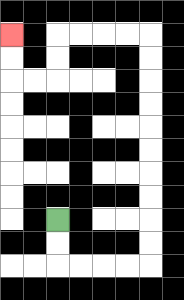{'start': '[2, 9]', 'end': '[0, 1]', 'path_directions': 'D,D,R,R,R,R,U,U,U,U,U,U,U,U,U,U,L,L,L,L,D,D,L,L,U,U', 'path_coordinates': '[[2, 9], [2, 10], [2, 11], [3, 11], [4, 11], [5, 11], [6, 11], [6, 10], [6, 9], [6, 8], [6, 7], [6, 6], [6, 5], [6, 4], [6, 3], [6, 2], [6, 1], [5, 1], [4, 1], [3, 1], [2, 1], [2, 2], [2, 3], [1, 3], [0, 3], [0, 2], [0, 1]]'}